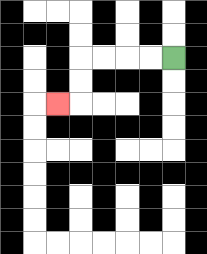{'start': '[7, 2]', 'end': '[2, 4]', 'path_directions': 'L,L,L,L,D,D,L', 'path_coordinates': '[[7, 2], [6, 2], [5, 2], [4, 2], [3, 2], [3, 3], [3, 4], [2, 4]]'}